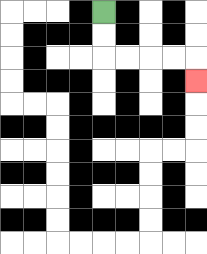{'start': '[4, 0]', 'end': '[8, 3]', 'path_directions': 'D,D,R,R,R,R,D', 'path_coordinates': '[[4, 0], [4, 1], [4, 2], [5, 2], [6, 2], [7, 2], [8, 2], [8, 3]]'}